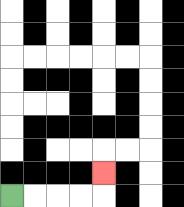{'start': '[0, 8]', 'end': '[4, 7]', 'path_directions': 'R,R,R,R,U', 'path_coordinates': '[[0, 8], [1, 8], [2, 8], [3, 8], [4, 8], [4, 7]]'}